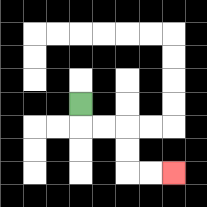{'start': '[3, 4]', 'end': '[7, 7]', 'path_directions': 'D,R,R,D,D,R,R', 'path_coordinates': '[[3, 4], [3, 5], [4, 5], [5, 5], [5, 6], [5, 7], [6, 7], [7, 7]]'}